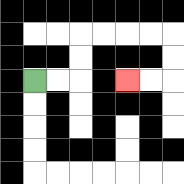{'start': '[1, 3]', 'end': '[5, 3]', 'path_directions': 'R,R,U,U,R,R,R,R,D,D,L,L', 'path_coordinates': '[[1, 3], [2, 3], [3, 3], [3, 2], [3, 1], [4, 1], [5, 1], [6, 1], [7, 1], [7, 2], [7, 3], [6, 3], [5, 3]]'}